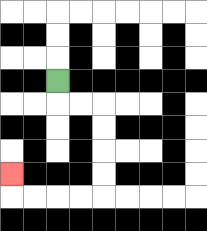{'start': '[2, 3]', 'end': '[0, 7]', 'path_directions': 'D,R,R,D,D,D,D,L,L,L,L,U', 'path_coordinates': '[[2, 3], [2, 4], [3, 4], [4, 4], [4, 5], [4, 6], [4, 7], [4, 8], [3, 8], [2, 8], [1, 8], [0, 8], [0, 7]]'}